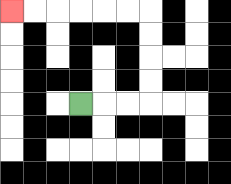{'start': '[3, 4]', 'end': '[0, 0]', 'path_directions': 'R,R,R,U,U,U,U,L,L,L,L,L,L', 'path_coordinates': '[[3, 4], [4, 4], [5, 4], [6, 4], [6, 3], [6, 2], [6, 1], [6, 0], [5, 0], [4, 0], [3, 0], [2, 0], [1, 0], [0, 0]]'}